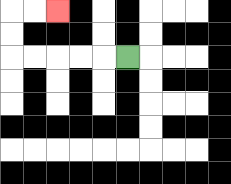{'start': '[5, 2]', 'end': '[2, 0]', 'path_directions': 'L,L,L,L,L,U,U,R,R', 'path_coordinates': '[[5, 2], [4, 2], [3, 2], [2, 2], [1, 2], [0, 2], [0, 1], [0, 0], [1, 0], [2, 0]]'}